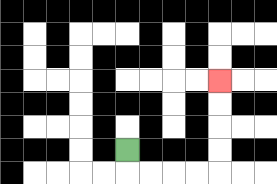{'start': '[5, 6]', 'end': '[9, 3]', 'path_directions': 'D,R,R,R,R,U,U,U,U', 'path_coordinates': '[[5, 6], [5, 7], [6, 7], [7, 7], [8, 7], [9, 7], [9, 6], [9, 5], [9, 4], [9, 3]]'}